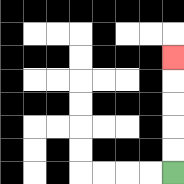{'start': '[7, 7]', 'end': '[7, 2]', 'path_directions': 'U,U,U,U,U', 'path_coordinates': '[[7, 7], [7, 6], [7, 5], [7, 4], [7, 3], [7, 2]]'}